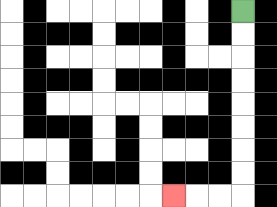{'start': '[10, 0]', 'end': '[7, 8]', 'path_directions': 'D,D,D,D,D,D,D,D,L,L,L', 'path_coordinates': '[[10, 0], [10, 1], [10, 2], [10, 3], [10, 4], [10, 5], [10, 6], [10, 7], [10, 8], [9, 8], [8, 8], [7, 8]]'}